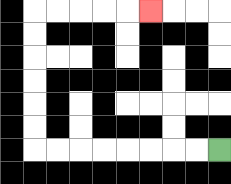{'start': '[9, 6]', 'end': '[6, 0]', 'path_directions': 'L,L,L,L,L,L,L,L,U,U,U,U,U,U,R,R,R,R,R', 'path_coordinates': '[[9, 6], [8, 6], [7, 6], [6, 6], [5, 6], [4, 6], [3, 6], [2, 6], [1, 6], [1, 5], [1, 4], [1, 3], [1, 2], [1, 1], [1, 0], [2, 0], [3, 0], [4, 0], [5, 0], [6, 0]]'}